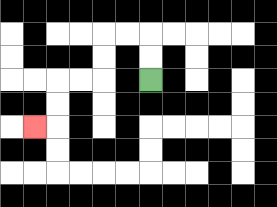{'start': '[6, 3]', 'end': '[1, 5]', 'path_directions': 'U,U,L,L,D,D,L,L,D,D,L', 'path_coordinates': '[[6, 3], [6, 2], [6, 1], [5, 1], [4, 1], [4, 2], [4, 3], [3, 3], [2, 3], [2, 4], [2, 5], [1, 5]]'}